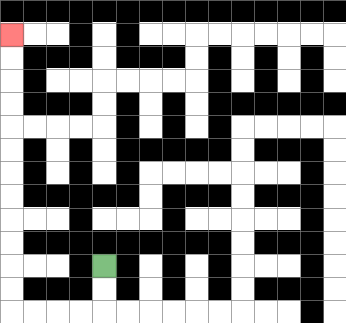{'start': '[4, 11]', 'end': '[0, 1]', 'path_directions': 'D,D,L,L,L,L,U,U,U,U,U,U,U,U,U,U,U,U', 'path_coordinates': '[[4, 11], [4, 12], [4, 13], [3, 13], [2, 13], [1, 13], [0, 13], [0, 12], [0, 11], [0, 10], [0, 9], [0, 8], [0, 7], [0, 6], [0, 5], [0, 4], [0, 3], [0, 2], [0, 1]]'}